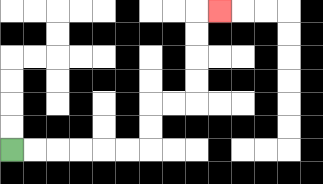{'start': '[0, 6]', 'end': '[9, 0]', 'path_directions': 'R,R,R,R,R,R,U,U,R,R,U,U,U,U,R', 'path_coordinates': '[[0, 6], [1, 6], [2, 6], [3, 6], [4, 6], [5, 6], [6, 6], [6, 5], [6, 4], [7, 4], [8, 4], [8, 3], [8, 2], [8, 1], [8, 0], [9, 0]]'}